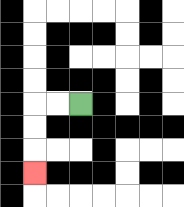{'start': '[3, 4]', 'end': '[1, 7]', 'path_directions': 'L,L,D,D,D', 'path_coordinates': '[[3, 4], [2, 4], [1, 4], [1, 5], [1, 6], [1, 7]]'}